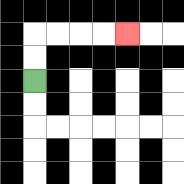{'start': '[1, 3]', 'end': '[5, 1]', 'path_directions': 'U,U,R,R,R,R', 'path_coordinates': '[[1, 3], [1, 2], [1, 1], [2, 1], [3, 1], [4, 1], [5, 1]]'}